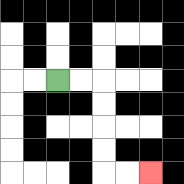{'start': '[2, 3]', 'end': '[6, 7]', 'path_directions': 'R,R,D,D,D,D,R,R', 'path_coordinates': '[[2, 3], [3, 3], [4, 3], [4, 4], [4, 5], [4, 6], [4, 7], [5, 7], [6, 7]]'}